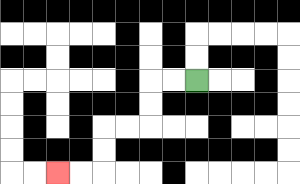{'start': '[8, 3]', 'end': '[2, 7]', 'path_directions': 'L,L,D,D,L,L,D,D,L,L', 'path_coordinates': '[[8, 3], [7, 3], [6, 3], [6, 4], [6, 5], [5, 5], [4, 5], [4, 6], [4, 7], [3, 7], [2, 7]]'}